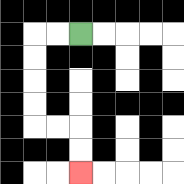{'start': '[3, 1]', 'end': '[3, 7]', 'path_directions': 'L,L,D,D,D,D,R,R,D,D', 'path_coordinates': '[[3, 1], [2, 1], [1, 1], [1, 2], [1, 3], [1, 4], [1, 5], [2, 5], [3, 5], [3, 6], [3, 7]]'}